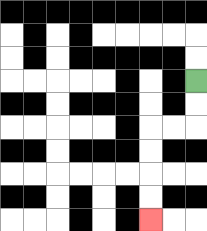{'start': '[8, 3]', 'end': '[6, 9]', 'path_directions': 'D,D,L,L,D,D,D,D', 'path_coordinates': '[[8, 3], [8, 4], [8, 5], [7, 5], [6, 5], [6, 6], [6, 7], [6, 8], [6, 9]]'}